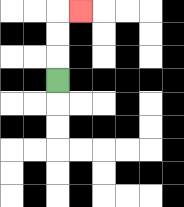{'start': '[2, 3]', 'end': '[3, 0]', 'path_directions': 'U,U,U,R', 'path_coordinates': '[[2, 3], [2, 2], [2, 1], [2, 0], [3, 0]]'}